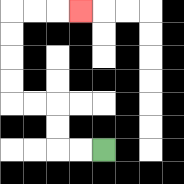{'start': '[4, 6]', 'end': '[3, 0]', 'path_directions': 'L,L,U,U,L,L,U,U,U,U,R,R,R', 'path_coordinates': '[[4, 6], [3, 6], [2, 6], [2, 5], [2, 4], [1, 4], [0, 4], [0, 3], [0, 2], [0, 1], [0, 0], [1, 0], [2, 0], [3, 0]]'}